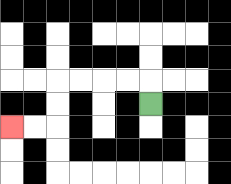{'start': '[6, 4]', 'end': '[0, 5]', 'path_directions': 'U,L,L,L,L,D,D,L,L', 'path_coordinates': '[[6, 4], [6, 3], [5, 3], [4, 3], [3, 3], [2, 3], [2, 4], [2, 5], [1, 5], [0, 5]]'}